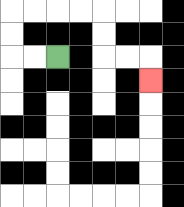{'start': '[2, 2]', 'end': '[6, 3]', 'path_directions': 'L,L,U,U,R,R,R,R,D,D,R,R,D', 'path_coordinates': '[[2, 2], [1, 2], [0, 2], [0, 1], [0, 0], [1, 0], [2, 0], [3, 0], [4, 0], [4, 1], [4, 2], [5, 2], [6, 2], [6, 3]]'}